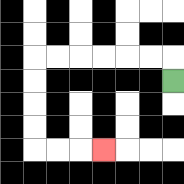{'start': '[7, 3]', 'end': '[4, 6]', 'path_directions': 'U,L,L,L,L,L,L,D,D,D,D,R,R,R', 'path_coordinates': '[[7, 3], [7, 2], [6, 2], [5, 2], [4, 2], [3, 2], [2, 2], [1, 2], [1, 3], [1, 4], [1, 5], [1, 6], [2, 6], [3, 6], [4, 6]]'}